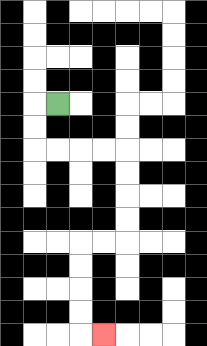{'start': '[2, 4]', 'end': '[4, 14]', 'path_directions': 'L,D,D,R,R,R,R,D,D,D,D,L,L,D,D,D,D,R', 'path_coordinates': '[[2, 4], [1, 4], [1, 5], [1, 6], [2, 6], [3, 6], [4, 6], [5, 6], [5, 7], [5, 8], [5, 9], [5, 10], [4, 10], [3, 10], [3, 11], [3, 12], [3, 13], [3, 14], [4, 14]]'}